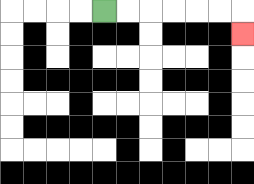{'start': '[4, 0]', 'end': '[10, 1]', 'path_directions': 'R,R,R,R,R,R,D', 'path_coordinates': '[[4, 0], [5, 0], [6, 0], [7, 0], [8, 0], [9, 0], [10, 0], [10, 1]]'}